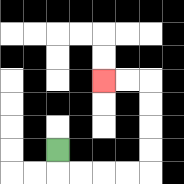{'start': '[2, 6]', 'end': '[4, 3]', 'path_directions': 'D,R,R,R,R,U,U,U,U,L,L', 'path_coordinates': '[[2, 6], [2, 7], [3, 7], [4, 7], [5, 7], [6, 7], [6, 6], [6, 5], [6, 4], [6, 3], [5, 3], [4, 3]]'}